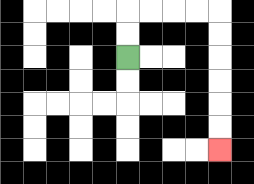{'start': '[5, 2]', 'end': '[9, 6]', 'path_directions': 'U,U,R,R,R,R,D,D,D,D,D,D', 'path_coordinates': '[[5, 2], [5, 1], [5, 0], [6, 0], [7, 0], [8, 0], [9, 0], [9, 1], [9, 2], [9, 3], [9, 4], [9, 5], [9, 6]]'}